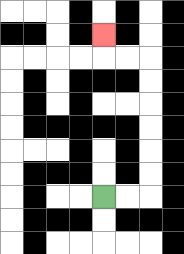{'start': '[4, 8]', 'end': '[4, 1]', 'path_directions': 'R,R,U,U,U,U,U,U,L,L,U', 'path_coordinates': '[[4, 8], [5, 8], [6, 8], [6, 7], [6, 6], [6, 5], [6, 4], [6, 3], [6, 2], [5, 2], [4, 2], [4, 1]]'}